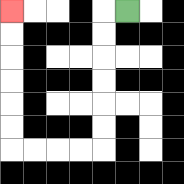{'start': '[5, 0]', 'end': '[0, 0]', 'path_directions': 'L,D,D,D,D,D,D,L,L,L,L,U,U,U,U,U,U', 'path_coordinates': '[[5, 0], [4, 0], [4, 1], [4, 2], [4, 3], [4, 4], [4, 5], [4, 6], [3, 6], [2, 6], [1, 6], [0, 6], [0, 5], [0, 4], [0, 3], [0, 2], [0, 1], [0, 0]]'}